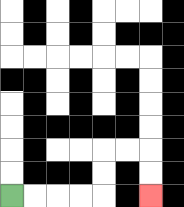{'start': '[0, 8]', 'end': '[6, 8]', 'path_directions': 'R,R,R,R,U,U,R,R,D,D', 'path_coordinates': '[[0, 8], [1, 8], [2, 8], [3, 8], [4, 8], [4, 7], [4, 6], [5, 6], [6, 6], [6, 7], [6, 8]]'}